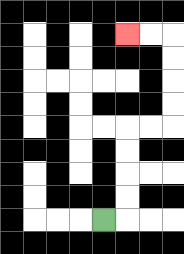{'start': '[4, 9]', 'end': '[5, 1]', 'path_directions': 'R,U,U,U,U,R,R,U,U,U,U,L,L', 'path_coordinates': '[[4, 9], [5, 9], [5, 8], [5, 7], [5, 6], [5, 5], [6, 5], [7, 5], [7, 4], [7, 3], [7, 2], [7, 1], [6, 1], [5, 1]]'}